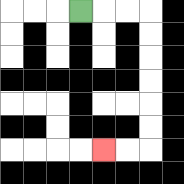{'start': '[3, 0]', 'end': '[4, 6]', 'path_directions': 'R,R,R,D,D,D,D,D,D,L,L', 'path_coordinates': '[[3, 0], [4, 0], [5, 0], [6, 0], [6, 1], [6, 2], [6, 3], [6, 4], [6, 5], [6, 6], [5, 6], [4, 6]]'}